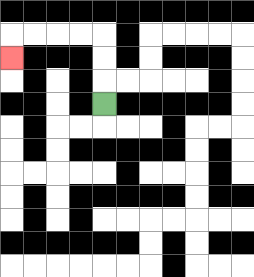{'start': '[4, 4]', 'end': '[0, 2]', 'path_directions': 'U,U,U,L,L,L,L,D', 'path_coordinates': '[[4, 4], [4, 3], [4, 2], [4, 1], [3, 1], [2, 1], [1, 1], [0, 1], [0, 2]]'}